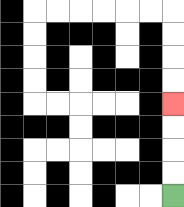{'start': '[7, 8]', 'end': '[7, 4]', 'path_directions': 'U,U,U,U', 'path_coordinates': '[[7, 8], [7, 7], [7, 6], [7, 5], [7, 4]]'}